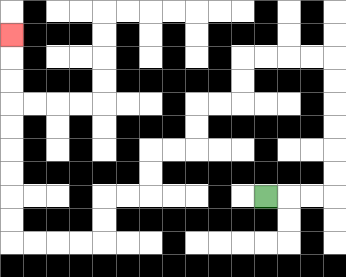{'start': '[11, 8]', 'end': '[0, 1]', 'path_directions': 'R,R,R,U,U,U,U,U,U,L,L,L,L,D,D,L,L,D,D,L,L,D,D,L,L,D,D,L,L,L,L,U,U,U,U,U,U,U,U,U', 'path_coordinates': '[[11, 8], [12, 8], [13, 8], [14, 8], [14, 7], [14, 6], [14, 5], [14, 4], [14, 3], [14, 2], [13, 2], [12, 2], [11, 2], [10, 2], [10, 3], [10, 4], [9, 4], [8, 4], [8, 5], [8, 6], [7, 6], [6, 6], [6, 7], [6, 8], [5, 8], [4, 8], [4, 9], [4, 10], [3, 10], [2, 10], [1, 10], [0, 10], [0, 9], [0, 8], [0, 7], [0, 6], [0, 5], [0, 4], [0, 3], [0, 2], [0, 1]]'}